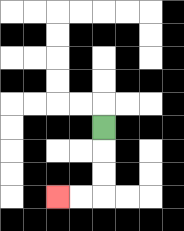{'start': '[4, 5]', 'end': '[2, 8]', 'path_directions': 'D,D,D,L,L', 'path_coordinates': '[[4, 5], [4, 6], [4, 7], [4, 8], [3, 8], [2, 8]]'}